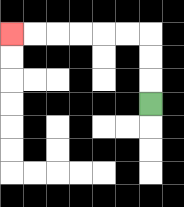{'start': '[6, 4]', 'end': '[0, 1]', 'path_directions': 'U,U,U,L,L,L,L,L,L', 'path_coordinates': '[[6, 4], [6, 3], [6, 2], [6, 1], [5, 1], [4, 1], [3, 1], [2, 1], [1, 1], [0, 1]]'}